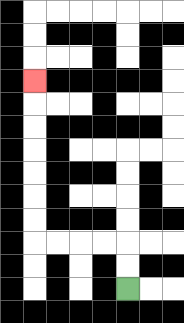{'start': '[5, 12]', 'end': '[1, 3]', 'path_directions': 'U,U,L,L,L,L,U,U,U,U,U,U,U', 'path_coordinates': '[[5, 12], [5, 11], [5, 10], [4, 10], [3, 10], [2, 10], [1, 10], [1, 9], [1, 8], [1, 7], [1, 6], [1, 5], [1, 4], [1, 3]]'}